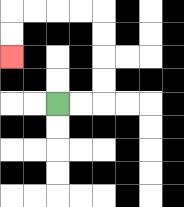{'start': '[2, 4]', 'end': '[0, 2]', 'path_directions': 'R,R,U,U,U,U,L,L,L,L,D,D', 'path_coordinates': '[[2, 4], [3, 4], [4, 4], [4, 3], [4, 2], [4, 1], [4, 0], [3, 0], [2, 0], [1, 0], [0, 0], [0, 1], [0, 2]]'}